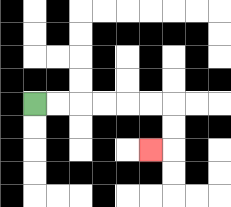{'start': '[1, 4]', 'end': '[6, 6]', 'path_directions': 'R,R,R,R,R,R,D,D,L', 'path_coordinates': '[[1, 4], [2, 4], [3, 4], [4, 4], [5, 4], [6, 4], [7, 4], [7, 5], [7, 6], [6, 6]]'}